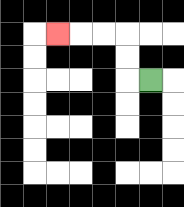{'start': '[6, 3]', 'end': '[2, 1]', 'path_directions': 'L,U,U,L,L,L', 'path_coordinates': '[[6, 3], [5, 3], [5, 2], [5, 1], [4, 1], [3, 1], [2, 1]]'}